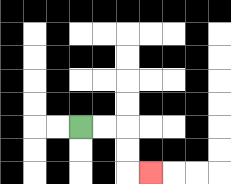{'start': '[3, 5]', 'end': '[6, 7]', 'path_directions': 'R,R,D,D,R', 'path_coordinates': '[[3, 5], [4, 5], [5, 5], [5, 6], [5, 7], [6, 7]]'}